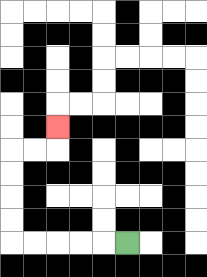{'start': '[5, 10]', 'end': '[2, 5]', 'path_directions': 'L,L,L,L,L,U,U,U,U,R,R,U', 'path_coordinates': '[[5, 10], [4, 10], [3, 10], [2, 10], [1, 10], [0, 10], [0, 9], [0, 8], [0, 7], [0, 6], [1, 6], [2, 6], [2, 5]]'}